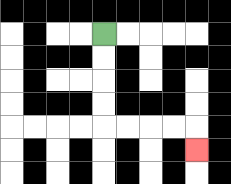{'start': '[4, 1]', 'end': '[8, 6]', 'path_directions': 'D,D,D,D,R,R,R,R,D', 'path_coordinates': '[[4, 1], [4, 2], [4, 3], [4, 4], [4, 5], [5, 5], [6, 5], [7, 5], [8, 5], [8, 6]]'}